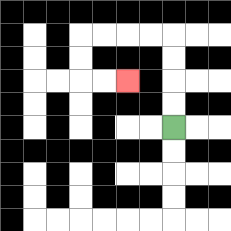{'start': '[7, 5]', 'end': '[5, 3]', 'path_directions': 'U,U,U,U,L,L,L,L,D,D,R,R', 'path_coordinates': '[[7, 5], [7, 4], [7, 3], [7, 2], [7, 1], [6, 1], [5, 1], [4, 1], [3, 1], [3, 2], [3, 3], [4, 3], [5, 3]]'}